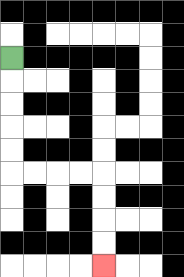{'start': '[0, 2]', 'end': '[4, 11]', 'path_directions': 'D,D,D,D,D,R,R,R,R,D,D,D,D', 'path_coordinates': '[[0, 2], [0, 3], [0, 4], [0, 5], [0, 6], [0, 7], [1, 7], [2, 7], [3, 7], [4, 7], [4, 8], [4, 9], [4, 10], [4, 11]]'}